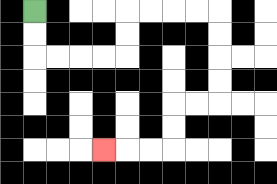{'start': '[1, 0]', 'end': '[4, 6]', 'path_directions': 'D,D,R,R,R,R,U,U,R,R,R,R,D,D,D,D,L,L,D,D,L,L,L', 'path_coordinates': '[[1, 0], [1, 1], [1, 2], [2, 2], [3, 2], [4, 2], [5, 2], [5, 1], [5, 0], [6, 0], [7, 0], [8, 0], [9, 0], [9, 1], [9, 2], [9, 3], [9, 4], [8, 4], [7, 4], [7, 5], [7, 6], [6, 6], [5, 6], [4, 6]]'}